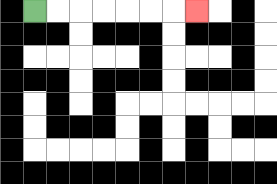{'start': '[1, 0]', 'end': '[8, 0]', 'path_directions': 'R,R,R,R,R,R,R', 'path_coordinates': '[[1, 0], [2, 0], [3, 0], [4, 0], [5, 0], [6, 0], [7, 0], [8, 0]]'}